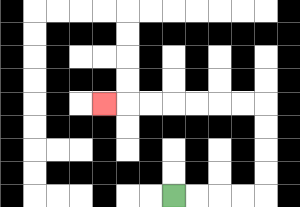{'start': '[7, 8]', 'end': '[4, 4]', 'path_directions': 'R,R,R,R,U,U,U,U,L,L,L,L,L,L,L', 'path_coordinates': '[[7, 8], [8, 8], [9, 8], [10, 8], [11, 8], [11, 7], [11, 6], [11, 5], [11, 4], [10, 4], [9, 4], [8, 4], [7, 4], [6, 4], [5, 4], [4, 4]]'}